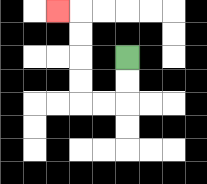{'start': '[5, 2]', 'end': '[2, 0]', 'path_directions': 'D,D,L,L,U,U,U,U,L', 'path_coordinates': '[[5, 2], [5, 3], [5, 4], [4, 4], [3, 4], [3, 3], [3, 2], [3, 1], [3, 0], [2, 0]]'}